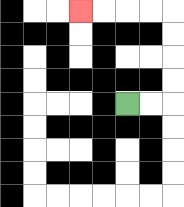{'start': '[5, 4]', 'end': '[3, 0]', 'path_directions': 'R,R,U,U,U,U,L,L,L,L', 'path_coordinates': '[[5, 4], [6, 4], [7, 4], [7, 3], [7, 2], [7, 1], [7, 0], [6, 0], [5, 0], [4, 0], [3, 0]]'}